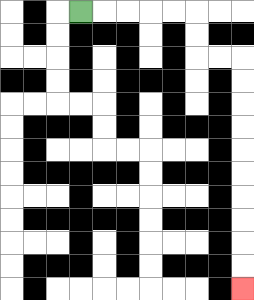{'start': '[3, 0]', 'end': '[10, 12]', 'path_directions': 'R,R,R,R,R,D,D,R,R,D,D,D,D,D,D,D,D,D,D', 'path_coordinates': '[[3, 0], [4, 0], [5, 0], [6, 0], [7, 0], [8, 0], [8, 1], [8, 2], [9, 2], [10, 2], [10, 3], [10, 4], [10, 5], [10, 6], [10, 7], [10, 8], [10, 9], [10, 10], [10, 11], [10, 12]]'}